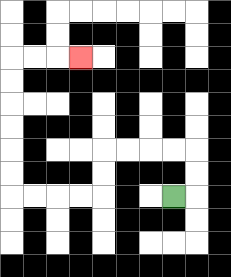{'start': '[7, 8]', 'end': '[3, 2]', 'path_directions': 'R,U,U,L,L,L,L,D,D,L,L,L,L,U,U,U,U,U,U,R,R,R', 'path_coordinates': '[[7, 8], [8, 8], [8, 7], [8, 6], [7, 6], [6, 6], [5, 6], [4, 6], [4, 7], [4, 8], [3, 8], [2, 8], [1, 8], [0, 8], [0, 7], [0, 6], [0, 5], [0, 4], [0, 3], [0, 2], [1, 2], [2, 2], [3, 2]]'}